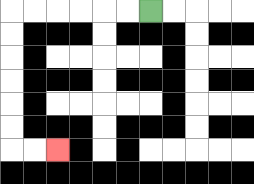{'start': '[6, 0]', 'end': '[2, 6]', 'path_directions': 'L,L,L,L,L,L,D,D,D,D,D,D,R,R', 'path_coordinates': '[[6, 0], [5, 0], [4, 0], [3, 0], [2, 0], [1, 0], [0, 0], [0, 1], [0, 2], [0, 3], [0, 4], [0, 5], [0, 6], [1, 6], [2, 6]]'}